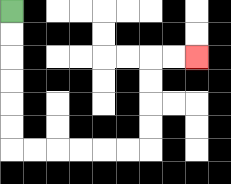{'start': '[0, 0]', 'end': '[8, 2]', 'path_directions': 'D,D,D,D,D,D,R,R,R,R,R,R,U,U,U,U,R,R', 'path_coordinates': '[[0, 0], [0, 1], [0, 2], [0, 3], [0, 4], [0, 5], [0, 6], [1, 6], [2, 6], [3, 6], [4, 6], [5, 6], [6, 6], [6, 5], [6, 4], [6, 3], [6, 2], [7, 2], [8, 2]]'}